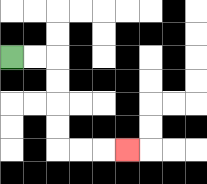{'start': '[0, 2]', 'end': '[5, 6]', 'path_directions': 'R,R,D,D,D,D,R,R,R', 'path_coordinates': '[[0, 2], [1, 2], [2, 2], [2, 3], [2, 4], [2, 5], [2, 6], [3, 6], [4, 6], [5, 6]]'}